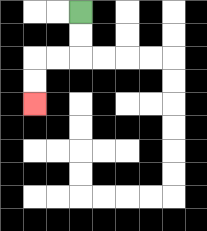{'start': '[3, 0]', 'end': '[1, 4]', 'path_directions': 'D,D,L,L,D,D', 'path_coordinates': '[[3, 0], [3, 1], [3, 2], [2, 2], [1, 2], [1, 3], [1, 4]]'}